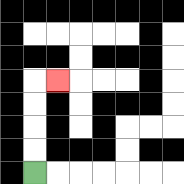{'start': '[1, 7]', 'end': '[2, 3]', 'path_directions': 'U,U,U,U,R', 'path_coordinates': '[[1, 7], [1, 6], [1, 5], [1, 4], [1, 3], [2, 3]]'}